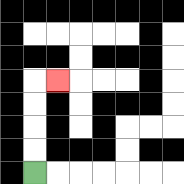{'start': '[1, 7]', 'end': '[2, 3]', 'path_directions': 'U,U,U,U,R', 'path_coordinates': '[[1, 7], [1, 6], [1, 5], [1, 4], [1, 3], [2, 3]]'}